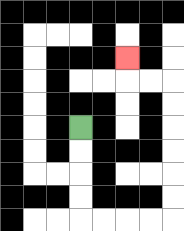{'start': '[3, 5]', 'end': '[5, 2]', 'path_directions': 'D,D,D,D,R,R,R,R,U,U,U,U,U,U,L,L,U', 'path_coordinates': '[[3, 5], [3, 6], [3, 7], [3, 8], [3, 9], [4, 9], [5, 9], [6, 9], [7, 9], [7, 8], [7, 7], [7, 6], [7, 5], [7, 4], [7, 3], [6, 3], [5, 3], [5, 2]]'}